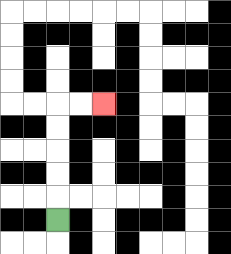{'start': '[2, 9]', 'end': '[4, 4]', 'path_directions': 'U,U,U,U,U,R,R', 'path_coordinates': '[[2, 9], [2, 8], [2, 7], [2, 6], [2, 5], [2, 4], [3, 4], [4, 4]]'}